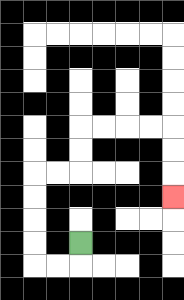{'start': '[3, 10]', 'end': '[7, 8]', 'path_directions': 'D,L,L,U,U,U,U,R,R,U,U,R,R,R,R,D,D,D', 'path_coordinates': '[[3, 10], [3, 11], [2, 11], [1, 11], [1, 10], [1, 9], [1, 8], [1, 7], [2, 7], [3, 7], [3, 6], [3, 5], [4, 5], [5, 5], [6, 5], [7, 5], [7, 6], [7, 7], [7, 8]]'}